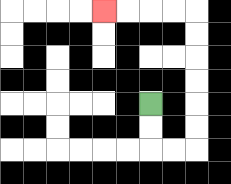{'start': '[6, 4]', 'end': '[4, 0]', 'path_directions': 'D,D,R,R,U,U,U,U,U,U,L,L,L,L', 'path_coordinates': '[[6, 4], [6, 5], [6, 6], [7, 6], [8, 6], [8, 5], [8, 4], [8, 3], [8, 2], [8, 1], [8, 0], [7, 0], [6, 0], [5, 0], [4, 0]]'}